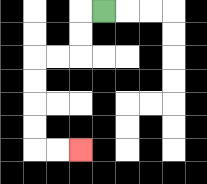{'start': '[4, 0]', 'end': '[3, 6]', 'path_directions': 'L,D,D,L,L,D,D,D,D,R,R', 'path_coordinates': '[[4, 0], [3, 0], [3, 1], [3, 2], [2, 2], [1, 2], [1, 3], [1, 4], [1, 5], [1, 6], [2, 6], [3, 6]]'}